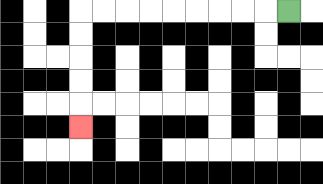{'start': '[12, 0]', 'end': '[3, 5]', 'path_directions': 'L,L,L,L,L,L,L,L,L,D,D,D,D,D', 'path_coordinates': '[[12, 0], [11, 0], [10, 0], [9, 0], [8, 0], [7, 0], [6, 0], [5, 0], [4, 0], [3, 0], [3, 1], [3, 2], [3, 3], [3, 4], [3, 5]]'}